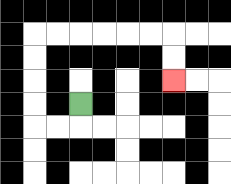{'start': '[3, 4]', 'end': '[7, 3]', 'path_directions': 'D,L,L,U,U,U,U,R,R,R,R,R,R,D,D', 'path_coordinates': '[[3, 4], [3, 5], [2, 5], [1, 5], [1, 4], [1, 3], [1, 2], [1, 1], [2, 1], [3, 1], [4, 1], [5, 1], [6, 1], [7, 1], [7, 2], [7, 3]]'}